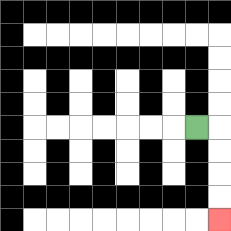{'start': '[8, 5]', 'end': '[9, 9]', 'path_directions': 'R,D,D,D,D', 'path_coordinates': '[[8, 5], [9, 5], [9, 6], [9, 7], [9, 8], [9, 9]]'}